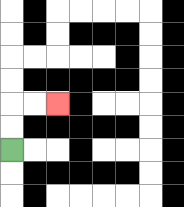{'start': '[0, 6]', 'end': '[2, 4]', 'path_directions': 'U,U,R,R', 'path_coordinates': '[[0, 6], [0, 5], [0, 4], [1, 4], [2, 4]]'}